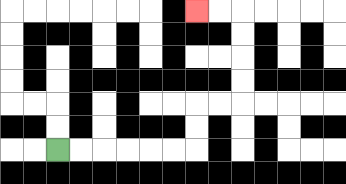{'start': '[2, 6]', 'end': '[8, 0]', 'path_directions': 'R,R,R,R,R,R,U,U,R,R,U,U,U,U,L,L', 'path_coordinates': '[[2, 6], [3, 6], [4, 6], [5, 6], [6, 6], [7, 6], [8, 6], [8, 5], [8, 4], [9, 4], [10, 4], [10, 3], [10, 2], [10, 1], [10, 0], [9, 0], [8, 0]]'}